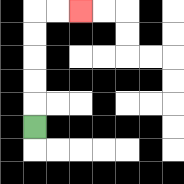{'start': '[1, 5]', 'end': '[3, 0]', 'path_directions': 'U,U,U,U,U,R,R', 'path_coordinates': '[[1, 5], [1, 4], [1, 3], [1, 2], [1, 1], [1, 0], [2, 0], [3, 0]]'}